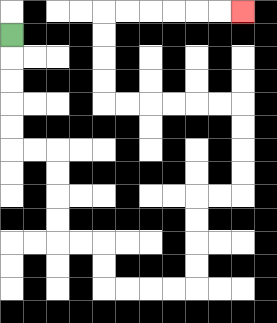{'start': '[0, 1]', 'end': '[10, 0]', 'path_directions': 'D,D,D,D,D,R,R,D,D,D,D,R,R,D,D,R,R,R,R,U,U,U,U,R,R,U,U,U,U,L,L,L,L,L,L,U,U,U,U,R,R,R,R,R,R', 'path_coordinates': '[[0, 1], [0, 2], [0, 3], [0, 4], [0, 5], [0, 6], [1, 6], [2, 6], [2, 7], [2, 8], [2, 9], [2, 10], [3, 10], [4, 10], [4, 11], [4, 12], [5, 12], [6, 12], [7, 12], [8, 12], [8, 11], [8, 10], [8, 9], [8, 8], [9, 8], [10, 8], [10, 7], [10, 6], [10, 5], [10, 4], [9, 4], [8, 4], [7, 4], [6, 4], [5, 4], [4, 4], [4, 3], [4, 2], [4, 1], [4, 0], [5, 0], [6, 0], [7, 0], [8, 0], [9, 0], [10, 0]]'}